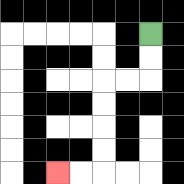{'start': '[6, 1]', 'end': '[2, 7]', 'path_directions': 'D,D,L,L,D,D,D,D,L,L', 'path_coordinates': '[[6, 1], [6, 2], [6, 3], [5, 3], [4, 3], [4, 4], [4, 5], [4, 6], [4, 7], [3, 7], [2, 7]]'}